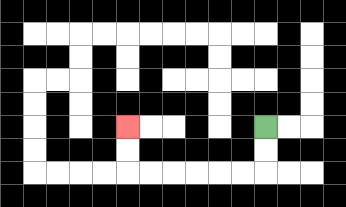{'start': '[11, 5]', 'end': '[5, 5]', 'path_directions': 'D,D,L,L,L,L,L,L,U,U', 'path_coordinates': '[[11, 5], [11, 6], [11, 7], [10, 7], [9, 7], [8, 7], [7, 7], [6, 7], [5, 7], [5, 6], [5, 5]]'}